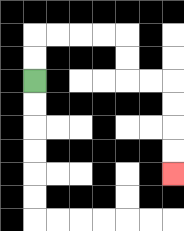{'start': '[1, 3]', 'end': '[7, 7]', 'path_directions': 'U,U,R,R,R,R,D,D,R,R,D,D,D,D', 'path_coordinates': '[[1, 3], [1, 2], [1, 1], [2, 1], [3, 1], [4, 1], [5, 1], [5, 2], [5, 3], [6, 3], [7, 3], [7, 4], [7, 5], [7, 6], [7, 7]]'}